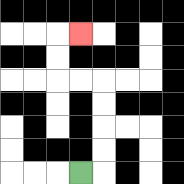{'start': '[3, 7]', 'end': '[3, 1]', 'path_directions': 'R,U,U,U,U,L,L,U,U,R', 'path_coordinates': '[[3, 7], [4, 7], [4, 6], [4, 5], [4, 4], [4, 3], [3, 3], [2, 3], [2, 2], [2, 1], [3, 1]]'}